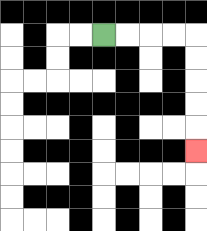{'start': '[4, 1]', 'end': '[8, 6]', 'path_directions': 'R,R,R,R,D,D,D,D,D', 'path_coordinates': '[[4, 1], [5, 1], [6, 1], [7, 1], [8, 1], [8, 2], [8, 3], [8, 4], [8, 5], [8, 6]]'}